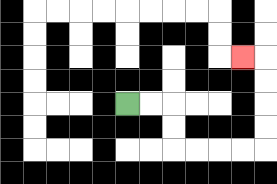{'start': '[5, 4]', 'end': '[10, 2]', 'path_directions': 'R,R,D,D,R,R,R,R,U,U,U,U,L', 'path_coordinates': '[[5, 4], [6, 4], [7, 4], [7, 5], [7, 6], [8, 6], [9, 6], [10, 6], [11, 6], [11, 5], [11, 4], [11, 3], [11, 2], [10, 2]]'}